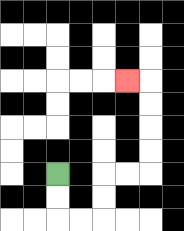{'start': '[2, 7]', 'end': '[5, 3]', 'path_directions': 'D,D,R,R,U,U,R,R,U,U,U,U,L', 'path_coordinates': '[[2, 7], [2, 8], [2, 9], [3, 9], [4, 9], [4, 8], [4, 7], [5, 7], [6, 7], [6, 6], [6, 5], [6, 4], [6, 3], [5, 3]]'}